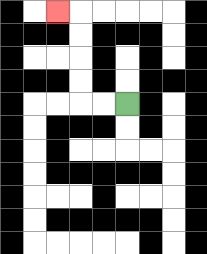{'start': '[5, 4]', 'end': '[2, 0]', 'path_directions': 'L,L,U,U,U,U,L', 'path_coordinates': '[[5, 4], [4, 4], [3, 4], [3, 3], [3, 2], [3, 1], [3, 0], [2, 0]]'}